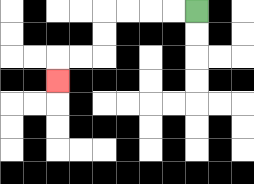{'start': '[8, 0]', 'end': '[2, 3]', 'path_directions': 'L,L,L,L,D,D,L,L,D', 'path_coordinates': '[[8, 0], [7, 0], [6, 0], [5, 0], [4, 0], [4, 1], [4, 2], [3, 2], [2, 2], [2, 3]]'}